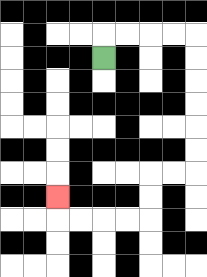{'start': '[4, 2]', 'end': '[2, 8]', 'path_directions': 'U,R,R,R,R,D,D,D,D,D,D,L,L,D,D,L,L,L,L,U', 'path_coordinates': '[[4, 2], [4, 1], [5, 1], [6, 1], [7, 1], [8, 1], [8, 2], [8, 3], [8, 4], [8, 5], [8, 6], [8, 7], [7, 7], [6, 7], [6, 8], [6, 9], [5, 9], [4, 9], [3, 9], [2, 9], [2, 8]]'}